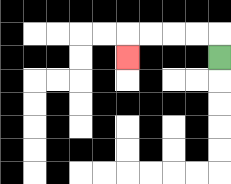{'start': '[9, 2]', 'end': '[5, 2]', 'path_directions': 'U,L,L,L,L,D', 'path_coordinates': '[[9, 2], [9, 1], [8, 1], [7, 1], [6, 1], [5, 1], [5, 2]]'}